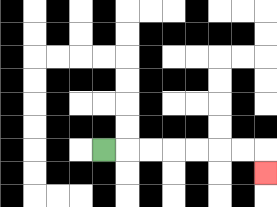{'start': '[4, 6]', 'end': '[11, 7]', 'path_directions': 'R,R,R,R,R,R,R,D', 'path_coordinates': '[[4, 6], [5, 6], [6, 6], [7, 6], [8, 6], [9, 6], [10, 6], [11, 6], [11, 7]]'}